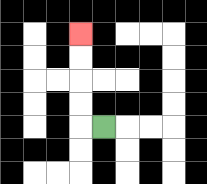{'start': '[4, 5]', 'end': '[3, 1]', 'path_directions': 'L,U,U,U,U', 'path_coordinates': '[[4, 5], [3, 5], [3, 4], [3, 3], [3, 2], [3, 1]]'}